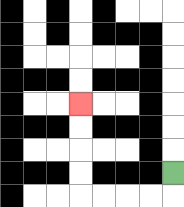{'start': '[7, 7]', 'end': '[3, 4]', 'path_directions': 'D,L,L,L,L,U,U,U,U', 'path_coordinates': '[[7, 7], [7, 8], [6, 8], [5, 8], [4, 8], [3, 8], [3, 7], [3, 6], [3, 5], [3, 4]]'}